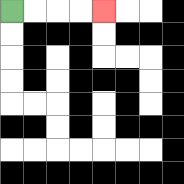{'start': '[0, 0]', 'end': '[4, 0]', 'path_directions': 'R,R,R,R', 'path_coordinates': '[[0, 0], [1, 0], [2, 0], [3, 0], [4, 0]]'}